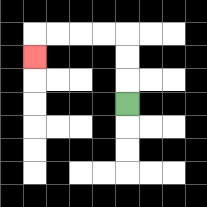{'start': '[5, 4]', 'end': '[1, 2]', 'path_directions': 'U,U,U,L,L,L,L,D', 'path_coordinates': '[[5, 4], [5, 3], [5, 2], [5, 1], [4, 1], [3, 1], [2, 1], [1, 1], [1, 2]]'}